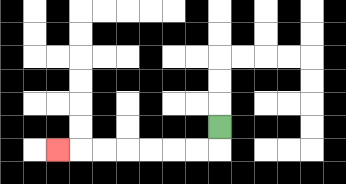{'start': '[9, 5]', 'end': '[2, 6]', 'path_directions': 'D,L,L,L,L,L,L,L', 'path_coordinates': '[[9, 5], [9, 6], [8, 6], [7, 6], [6, 6], [5, 6], [4, 6], [3, 6], [2, 6]]'}